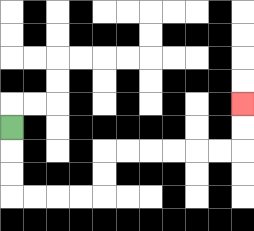{'start': '[0, 5]', 'end': '[10, 4]', 'path_directions': 'D,D,D,R,R,R,R,U,U,R,R,R,R,R,R,U,U', 'path_coordinates': '[[0, 5], [0, 6], [0, 7], [0, 8], [1, 8], [2, 8], [3, 8], [4, 8], [4, 7], [4, 6], [5, 6], [6, 6], [7, 6], [8, 6], [9, 6], [10, 6], [10, 5], [10, 4]]'}